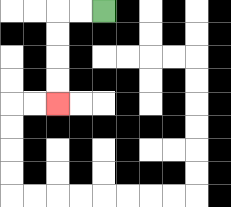{'start': '[4, 0]', 'end': '[2, 4]', 'path_directions': 'L,L,D,D,D,D', 'path_coordinates': '[[4, 0], [3, 0], [2, 0], [2, 1], [2, 2], [2, 3], [2, 4]]'}